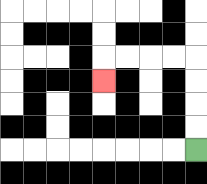{'start': '[8, 6]', 'end': '[4, 3]', 'path_directions': 'U,U,U,U,L,L,L,L,D', 'path_coordinates': '[[8, 6], [8, 5], [8, 4], [8, 3], [8, 2], [7, 2], [6, 2], [5, 2], [4, 2], [4, 3]]'}